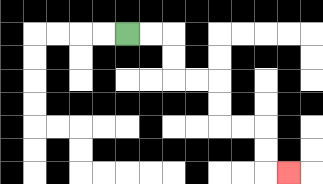{'start': '[5, 1]', 'end': '[12, 7]', 'path_directions': 'R,R,D,D,R,R,D,D,R,R,D,D,R', 'path_coordinates': '[[5, 1], [6, 1], [7, 1], [7, 2], [7, 3], [8, 3], [9, 3], [9, 4], [9, 5], [10, 5], [11, 5], [11, 6], [11, 7], [12, 7]]'}